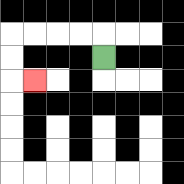{'start': '[4, 2]', 'end': '[1, 3]', 'path_directions': 'U,L,L,L,L,D,D,R', 'path_coordinates': '[[4, 2], [4, 1], [3, 1], [2, 1], [1, 1], [0, 1], [0, 2], [0, 3], [1, 3]]'}